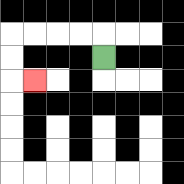{'start': '[4, 2]', 'end': '[1, 3]', 'path_directions': 'U,L,L,L,L,D,D,R', 'path_coordinates': '[[4, 2], [4, 1], [3, 1], [2, 1], [1, 1], [0, 1], [0, 2], [0, 3], [1, 3]]'}